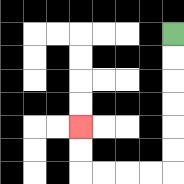{'start': '[7, 1]', 'end': '[3, 5]', 'path_directions': 'D,D,D,D,D,D,L,L,L,L,U,U', 'path_coordinates': '[[7, 1], [7, 2], [7, 3], [7, 4], [7, 5], [7, 6], [7, 7], [6, 7], [5, 7], [4, 7], [3, 7], [3, 6], [3, 5]]'}